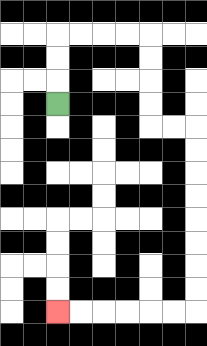{'start': '[2, 4]', 'end': '[2, 13]', 'path_directions': 'U,U,U,R,R,R,R,D,D,D,D,R,R,D,D,D,D,D,D,D,D,L,L,L,L,L,L', 'path_coordinates': '[[2, 4], [2, 3], [2, 2], [2, 1], [3, 1], [4, 1], [5, 1], [6, 1], [6, 2], [6, 3], [6, 4], [6, 5], [7, 5], [8, 5], [8, 6], [8, 7], [8, 8], [8, 9], [8, 10], [8, 11], [8, 12], [8, 13], [7, 13], [6, 13], [5, 13], [4, 13], [3, 13], [2, 13]]'}